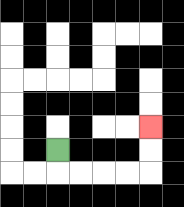{'start': '[2, 6]', 'end': '[6, 5]', 'path_directions': 'D,R,R,R,R,U,U', 'path_coordinates': '[[2, 6], [2, 7], [3, 7], [4, 7], [5, 7], [6, 7], [6, 6], [6, 5]]'}